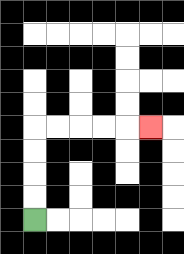{'start': '[1, 9]', 'end': '[6, 5]', 'path_directions': 'U,U,U,U,R,R,R,R,R', 'path_coordinates': '[[1, 9], [1, 8], [1, 7], [1, 6], [1, 5], [2, 5], [3, 5], [4, 5], [5, 5], [6, 5]]'}